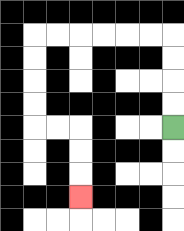{'start': '[7, 5]', 'end': '[3, 8]', 'path_directions': 'U,U,U,U,L,L,L,L,L,L,D,D,D,D,R,R,D,D,D', 'path_coordinates': '[[7, 5], [7, 4], [7, 3], [7, 2], [7, 1], [6, 1], [5, 1], [4, 1], [3, 1], [2, 1], [1, 1], [1, 2], [1, 3], [1, 4], [1, 5], [2, 5], [3, 5], [3, 6], [3, 7], [3, 8]]'}